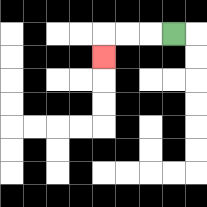{'start': '[7, 1]', 'end': '[4, 2]', 'path_directions': 'L,L,L,D', 'path_coordinates': '[[7, 1], [6, 1], [5, 1], [4, 1], [4, 2]]'}